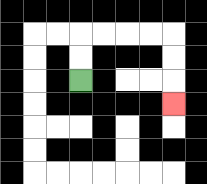{'start': '[3, 3]', 'end': '[7, 4]', 'path_directions': 'U,U,R,R,R,R,D,D,D', 'path_coordinates': '[[3, 3], [3, 2], [3, 1], [4, 1], [5, 1], [6, 1], [7, 1], [7, 2], [7, 3], [7, 4]]'}